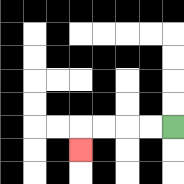{'start': '[7, 5]', 'end': '[3, 6]', 'path_directions': 'L,L,L,L,D', 'path_coordinates': '[[7, 5], [6, 5], [5, 5], [4, 5], [3, 5], [3, 6]]'}